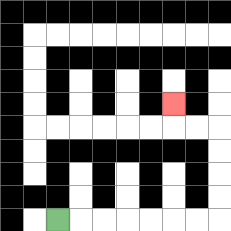{'start': '[2, 9]', 'end': '[7, 4]', 'path_directions': 'R,R,R,R,R,R,R,U,U,U,U,L,L,U', 'path_coordinates': '[[2, 9], [3, 9], [4, 9], [5, 9], [6, 9], [7, 9], [8, 9], [9, 9], [9, 8], [9, 7], [9, 6], [9, 5], [8, 5], [7, 5], [7, 4]]'}